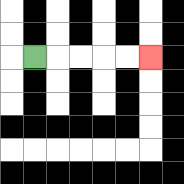{'start': '[1, 2]', 'end': '[6, 2]', 'path_directions': 'R,R,R,R,R', 'path_coordinates': '[[1, 2], [2, 2], [3, 2], [4, 2], [5, 2], [6, 2]]'}